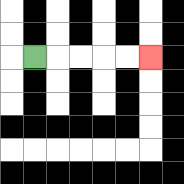{'start': '[1, 2]', 'end': '[6, 2]', 'path_directions': 'R,R,R,R,R', 'path_coordinates': '[[1, 2], [2, 2], [3, 2], [4, 2], [5, 2], [6, 2]]'}